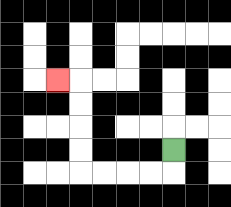{'start': '[7, 6]', 'end': '[2, 3]', 'path_directions': 'D,L,L,L,L,U,U,U,U,L', 'path_coordinates': '[[7, 6], [7, 7], [6, 7], [5, 7], [4, 7], [3, 7], [3, 6], [3, 5], [3, 4], [3, 3], [2, 3]]'}